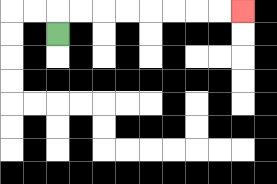{'start': '[2, 1]', 'end': '[10, 0]', 'path_directions': 'U,R,R,R,R,R,R,R,R', 'path_coordinates': '[[2, 1], [2, 0], [3, 0], [4, 0], [5, 0], [6, 0], [7, 0], [8, 0], [9, 0], [10, 0]]'}